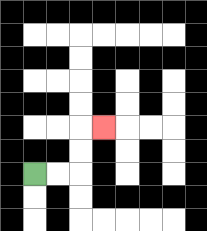{'start': '[1, 7]', 'end': '[4, 5]', 'path_directions': 'R,R,U,U,R', 'path_coordinates': '[[1, 7], [2, 7], [3, 7], [3, 6], [3, 5], [4, 5]]'}